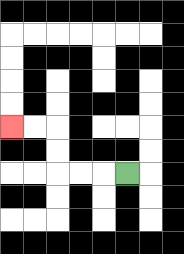{'start': '[5, 7]', 'end': '[0, 5]', 'path_directions': 'L,L,L,U,U,L,L', 'path_coordinates': '[[5, 7], [4, 7], [3, 7], [2, 7], [2, 6], [2, 5], [1, 5], [0, 5]]'}